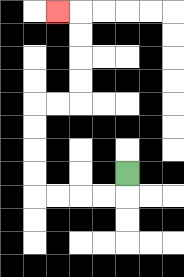{'start': '[5, 7]', 'end': '[2, 0]', 'path_directions': 'D,L,L,L,L,U,U,U,U,R,R,U,U,U,U,L', 'path_coordinates': '[[5, 7], [5, 8], [4, 8], [3, 8], [2, 8], [1, 8], [1, 7], [1, 6], [1, 5], [1, 4], [2, 4], [3, 4], [3, 3], [3, 2], [3, 1], [3, 0], [2, 0]]'}